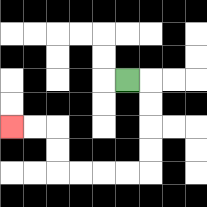{'start': '[5, 3]', 'end': '[0, 5]', 'path_directions': 'R,D,D,D,D,L,L,L,L,U,U,L,L', 'path_coordinates': '[[5, 3], [6, 3], [6, 4], [6, 5], [6, 6], [6, 7], [5, 7], [4, 7], [3, 7], [2, 7], [2, 6], [2, 5], [1, 5], [0, 5]]'}